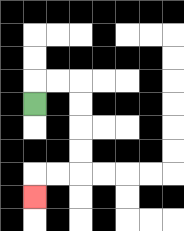{'start': '[1, 4]', 'end': '[1, 8]', 'path_directions': 'U,R,R,D,D,D,D,L,L,D', 'path_coordinates': '[[1, 4], [1, 3], [2, 3], [3, 3], [3, 4], [3, 5], [3, 6], [3, 7], [2, 7], [1, 7], [1, 8]]'}